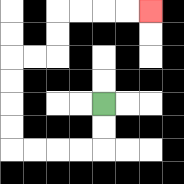{'start': '[4, 4]', 'end': '[6, 0]', 'path_directions': 'D,D,L,L,L,L,U,U,U,U,R,R,U,U,R,R,R,R', 'path_coordinates': '[[4, 4], [4, 5], [4, 6], [3, 6], [2, 6], [1, 6], [0, 6], [0, 5], [0, 4], [0, 3], [0, 2], [1, 2], [2, 2], [2, 1], [2, 0], [3, 0], [4, 0], [5, 0], [6, 0]]'}